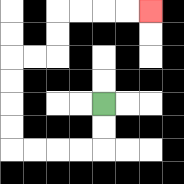{'start': '[4, 4]', 'end': '[6, 0]', 'path_directions': 'D,D,L,L,L,L,U,U,U,U,R,R,U,U,R,R,R,R', 'path_coordinates': '[[4, 4], [4, 5], [4, 6], [3, 6], [2, 6], [1, 6], [0, 6], [0, 5], [0, 4], [0, 3], [0, 2], [1, 2], [2, 2], [2, 1], [2, 0], [3, 0], [4, 0], [5, 0], [6, 0]]'}